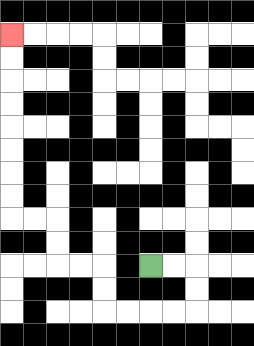{'start': '[6, 11]', 'end': '[0, 1]', 'path_directions': 'R,R,D,D,L,L,L,L,U,U,L,L,U,U,L,L,U,U,U,U,U,U,U,U', 'path_coordinates': '[[6, 11], [7, 11], [8, 11], [8, 12], [8, 13], [7, 13], [6, 13], [5, 13], [4, 13], [4, 12], [4, 11], [3, 11], [2, 11], [2, 10], [2, 9], [1, 9], [0, 9], [0, 8], [0, 7], [0, 6], [0, 5], [0, 4], [0, 3], [0, 2], [0, 1]]'}